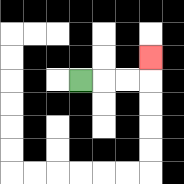{'start': '[3, 3]', 'end': '[6, 2]', 'path_directions': 'R,R,R,U', 'path_coordinates': '[[3, 3], [4, 3], [5, 3], [6, 3], [6, 2]]'}